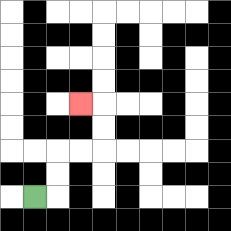{'start': '[1, 8]', 'end': '[3, 4]', 'path_directions': 'R,U,U,R,R,U,U,L', 'path_coordinates': '[[1, 8], [2, 8], [2, 7], [2, 6], [3, 6], [4, 6], [4, 5], [4, 4], [3, 4]]'}